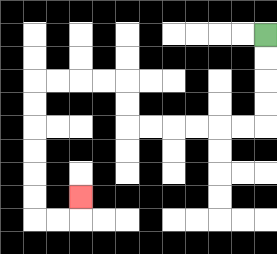{'start': '[11, 1]', 'end': '[3, 8]', 'path_directions': 'D,D,D,D,L,L,L,L,L,L,U,U,L,L,L,L,D,D,D,D,D,D,R,R,U', 'path_coordinates': '[[11, 1], [11, 2], [11, 3], [11, 4], [11, 5], [10, 5], [9, 5], [8, 5], [7, 5], [6, 5], [5, 5], [5, 4], [5, 3], [4, 3], [3, 3], [2, 3], [1, 3], [1, 4], [1, 5], [1, 6], [1, 7], [1, 8], [1, 9], [2, 9], [3, 9], [3, 8]]'}